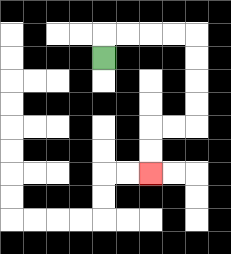{'start': '[4, 2]', 'end': '[6, 7]', 'path_directions': 'U,R,R,R,R,D,D,D,D,L,L,D,D', 'path_coordinates': '[[4, 2], [4, 1], [5, 1], [6, 1], [7, 1], [8, 1], [8, 2], [8, 3], [8, 4], [8, 5], [7, 5], [6, 5], [6, 6], [6, 7]]'}